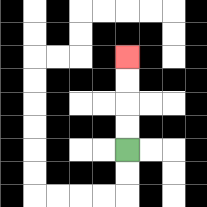{'start': '[5, 6]', 'end': '[5, 2]', 'path_directions': 'U,U,U,U', 'path_coordinates': '[[5, 6], [5, 5], [5, 4], [5, 3], [5, 2]]'}